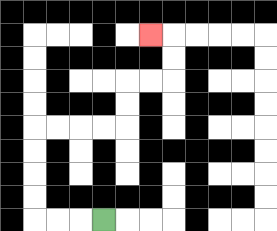{'start': '[4, 9]', 'end': '[6, 1]', 'path_directions': 'L,L,L,U,U,U,U,R,R,R,R,U,U,R,R,U,U,L', 'path_coordinates': '[[4, 9], [3, 9], [2, 9], [1, 9], [1, 8], [1, 7], [1, 6], [1, 5], [2, 5], [3, 5], [4, 5], [5, 5], [5, 4], [5, 3], [6, 3], [7, 3], [7, 2], [7, 1], [6, 1]]'}